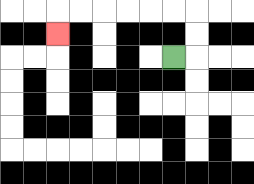{'start': '[7, 2]', 'end': '[2, 1]', 'path_directions': 'R,U,U,L,L,L,L,L,L,D', 'path_coordinates': '[[7, 2], [8, 2], [8, 1], [8, 0], [7, 0], [6, 0], [5, 0], [4, 0], [3, 0], [2, 0], [2, 1]]'}